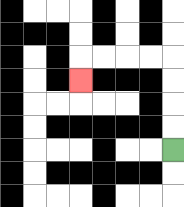{'start': '[7, 6]', 'end': '[3, 3]', 'path_directions': 'U,U,U,U,L,L,L,L,D', 'path_coordinates': '[[7, 6], [7, 5], [7, 4], [7, 3], [7, 2], [6, 2], [5, 2], [4, 2], [3, 2], [3, 3]]'}